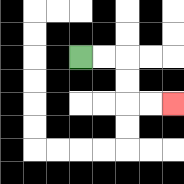{'start': '[3, 2]', 'end': '[7, 4]', 'path_directions': 'R,R,D,D,R,R', 'path_coordinates': '[[3, 2], [4, 2], [5, 2], [5, 3], [5, 4], [6, 4], [7, 4]]'}